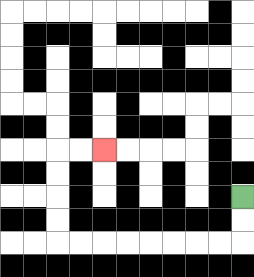{'start': '[10, 8]', 'end': '[4, 6]', 'path_directions': 'D,D,L,L,L,L,L,L,L,L,U,U,U,U,R,R', 'path_coordinates': '[[10, 8], [10, 9], [10, 10], [9, 10], [8, 10], [7, 10], [6, 10], [5, 10], [4, 10], [3, 10], [2, 10], [2, 9], [2, 8], [2, 7], [2, 6], [3, 6], [4, 6]]'}